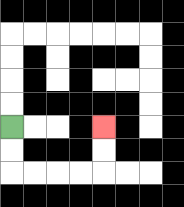{'start': '[0, 5]', 'end': '[4, 5]', 'path_directions': 'D,D,R,R,R,R,U,U', 'path_coordinates': '[[0, 5], [0, 6], [0, 7], [1, 7], [2, 7], [3, 7], [4, 7], [4, 6], [4, 5]]'}